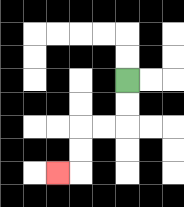{'start': '[5, 3]', 'end': '[2, 7]', 'path_directions': 'D,D,L,L,D,D,L', 'path_coordinates': '[[5, 3], [5, 4], [5, 5], [4, 5], [3, 5], [3, 6], [3, 7], [2, 7]]'}